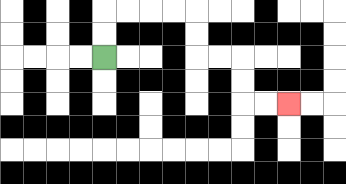{'start': '[4, 2]', 'end': '[12, 4]', 'path_directions': 'U,U,R,R,R,R,D,D,R,R,D,D,R,R', 'path_coordinates': '[[4, 2], [4, 1], [4, 0], [5, 0], [6, 0], [7, 0], [8, 0], [8, 1], [8, 2], [9, 2], [10, 2], [10, 3], [10, 4], [11, 4], [12, 4]]'}